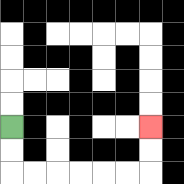{'start': '[0, 5]', 'end': '[6, 5]', 'path_directions': 'D,D,R,R,R,R,R,R,U,U', 'path_coordinates': '[[0, 5], [0, 6], [0, 7], [1, 7], [2, 7], [3, 7], [4, 7], [5, 7], [6, 7], [6, 6], [6, 5]]'}